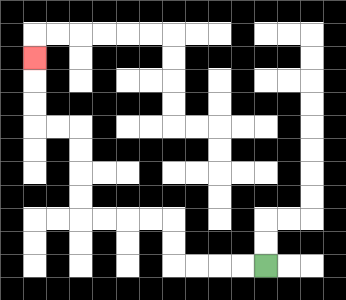{'start': '[11, 11]', 'end': '[1, 2]', 'path_directions': 'L,L,L,L,U,U,L,L,L,L,U,U,U,U,L,L,U,U,U', 'path_coordinates': '[[11, 11], [10, 11], [9, 11], [8, 11], [7, 11], [7, 10], [7, 9], [6, 9], [5, 9], [4, 9], [3, 9], [3, 8], [3, 7], [3, 6], [3, 5], [2, 5], [1, 5], [1, 4], [1, 3], [1, 2]]'}